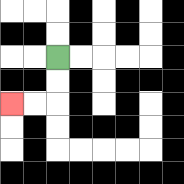{'start': '[2, 2]', 'end': '[0, 4]', 'path_directions': 'D,D,L,L', 'path_coordinates': '[[2, 2], [2, 3], [2, 4], [1, 4], [0, 4]]'}